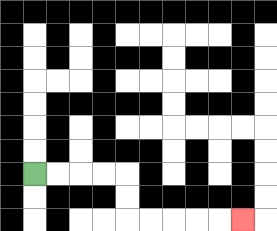{'start': '[1, 7]', 'end': '[10, 9]', 'path_directions': 'R,R,R,R,D,D,R,R,R,R,R', 'path_coordinates': '[[1, 7], [2, 7], [3, 7], [4, 7], [5, 7], [5, 8], [5, 9], [6, 9], [7, 9], [8, 9], [9, 9], [10, 9]]'}